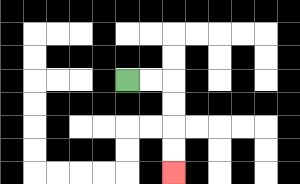{'start': '[5, 3]', 'end': '[7, 7]', 'path_directions': 'R,R,D,D,D,D', 'path_coordinates': '[[5, 3], [6, 3], [7, 3], [7, 4], [7, 5], [7, 6], [7, 7]]'}